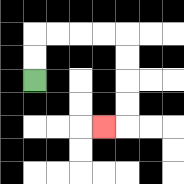{'start': '[1, 3]', 'end': '[4, 5]', 'path_directions': 'U,U,R,R,R,R,D,D,D,D,L', 'path_coordinates': '[[1, 3], [1, 2], [1, 1], [2, 1], [3, 1], [4, 1], [5, 1], [5, 2], [5, 3], [5, 4], [5, 5], [4, 5]]'}